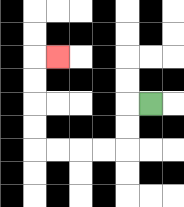{'start': '[6, 4]', 'end': '[2, 2]', 'path_directions': 'L,D,D,L,L,L,L,U,U,U,U,R', 'path_coordinates': '[[6, 4], [5, 4], [5, 5], [5, 6], [4, 6], [3, 6], [2, 6], [1, 6], [1, 5], [1, 4], [1, 3], [1, 2], [2, 2]]'}